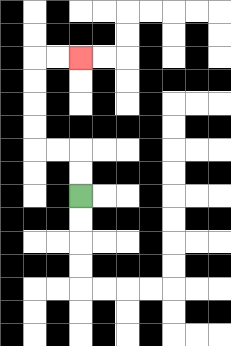{'start': '[3, 8]', 'end': '[3, 2]', 'path_directions': 'U,U,L,L,U,U,U,U,R,R', 'path_coordinates': '[[3, 8], [3, 7], [3, 6], [2, 6], [1, 6], [1, 5], [1, 4], [1, 3], [1, 2], [2, 2], [3, 2]]'}